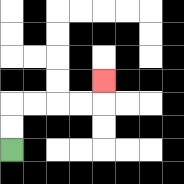{'start': '[0, 6]', 'end': '[4, 3]', 'path_directions': 'U,U,R,R,R,R,U', 'path_coordinates': '[[0, 6], [0, 5], [0, 4], [1, 4], [2, 4], [3, 4], [4, 4], [4, 3]]'}